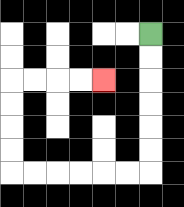{'start': '[6, 1]', 'end': '[4, 3]', 'path_directions': 'D,D,D,D,D,D,L,L,L,L,L,L,U,U,U,U,R,R,R,R', 'path_coordinates': '[[6, 1], [6, 2], [6, 3], [6, 4], [6, 5], [6, 6], [6, 7], [5, 7], [4, 7], [3, 7], [2, 7], [1, 7], [0, 7], [0, 6], [0, 5], [0, 4], [0, 3], [1, 3], [2, 3], [3, 3], [4, 3]]'}